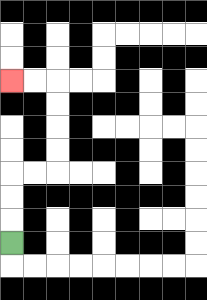{'start': '[0, 10]', 'end': '[0, 3]', 'path_directions': 'U,U,U,R,R,U,U,U,U,L,L', 'path_coordinates': '[[0, 10], [0, 9], [0, 8], [0, 7], [1, 7], [2, 7], [2, 6], [2, 5], [2, 4], [2, 3], [1, 3], [0, 3]]'}